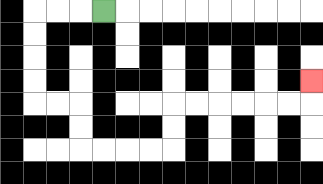{'start': '[4, 0]', 'end': '[13, 3]', 'path_directions': 'L,L,L,D,D,D,D,R,R,D,D,R,R,R,R,U,U,R,R,R,R,R,R,U', 'path_coordinates': '[[4, 0], [3, 0], [2, 0], [1, 0], [1, 1], [1, 2], [1, 3], [1, 4], [2, 4], [3, 4], [3, 5], [3, 6], [4, 6], [5, 6], [6, 6], [7, 6], [7, 5], [7, 4], [8, 4], [9, 4], [10, 4], [11, 4], [12, 4], [13, 4], [13, 3]]'}